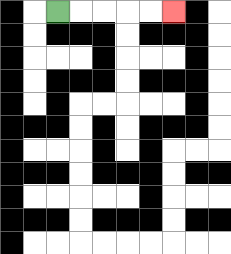{'start': '[2, 0]', 'end': '[7, 0]', 'path_directions': 'R,R,R,R,R', 'path_coordinates': '[[2, 0], [3, 0], [4, 0], [5, 0], [6, 0], [7, 0]]'}